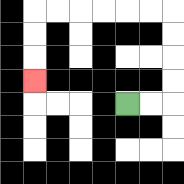{'start': '[5, 4]', 'end': '[1, 3]', 'path_directions': 'R,R,U,U,U,U,L,L,L,L,L,L,D,D,D', 'path_coordinates': '[[5, 4], [6, 4], [7, 4], [7, 3], [7, 2], [7, 1], [7, 0], [6, 0], [5, 0], [4, 0], [3, 0], [2, 0], [1, 0], [1, 1], [1, 2], [1, 3]]'}